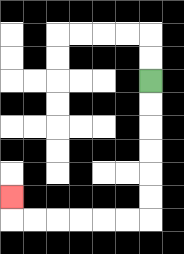{'start': '[6, 3]', 'end': '[0, 8]', 'path_directions': 'D,D,D,D,D,D,L,L,L,L,L,L,U', 'path_coordinates': '[[6, 3], [6, 4], [6, 5], [6, 6], [6, 7], [6, 8], [6, 9], [5, 9], [4, 9], [3, 9], [2, 9], [1, 9], [0, 9], [0, 8]]'}